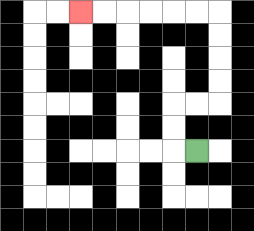{'start': '[8, 6]', 'end': '[3, 0]', 'path_directions': 'L,U,U,R,R,U,U,U,U,L,L,L,L,L,L', 'path_coordinates': '[[8, 6], [7, 6], [7, 5], [7, 4], [8, 4], [9, 4], [9, 3], [9, 2], [9, 1], [9, 0], [8, 0], [7, 0], [6, 0], [5, 0], [4, 0], [3, 0]]'}